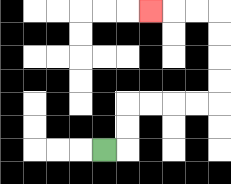{'start': '[4, 6]', 'end': '[6, 0]', 'path_directions': 'R,U,U,R,R,R,R,U,U,U,U,L,L,L', 'path_coordinates': '[[4, 6], [5, 6], [5, 5], [5, 4], [6, 4], [7, 4], [8, 4], [9, 4], [9, 3], [9, 2], [9, 1], [9, 0], [8, 0], [7, 0], [6, 0]]'}